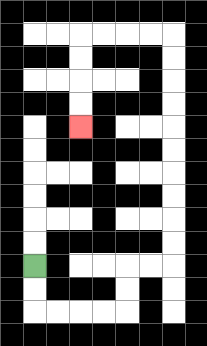{'start': '[1, 11]', 'end': '[3, 5]', 'path_directions': 'D,D,R,R,R,R,U,U,R,R,U,U,U,U,U,U,U,U,U,U,L,L,L,L,D,D,D,D', 'path_coordinates': '[[1, 11], [1, 12], [1, 13], [2, 13], [3, 13], [4, 13], [5, 13], [5, 12], [5, 11], [6, 11], [7, 11], [7, 10], [7, 9], [7, 8], [7, 7], [7, 6], [7, 5], [7, 4], [7, 3], [7, 2], [7, 1], [6, 1], [5, 1], [4, 1], [3, 1], [3, 2], [3, 3], [3, 4], [3, 5]]'}